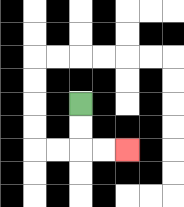{'start': '[3, 4]', 'end': '[5, 6]', 'path_directions': 'D,D,R,R', 'path_coordinates': '[[3, 4], [3, 5], [3, 6], [4, 6], [5, 6]]'}